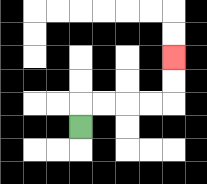{'start': '[3, 5]', 'end': '[7, 2]', 'path_directions': 'U,R,R,R,R,U,U', 'path_coordinates': '[[3, 5], [3, 4], [4, 4], [5, 4], [6, 4], [7, 4], [7, 3], [7, 2]]'}